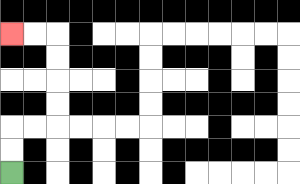{'start': '[0, 7]', 'end': '[0, 1]', 'path_directions': 'U,U,R,R,U,U,U,U,L,L', 'path_coordinates': '[[0, 7], [0, 6], [0, 5], [1, 5], [2, 5], [2, 4], [2, 3], [2, 2], [2, 1], [1, 1], [0, 1]]'}